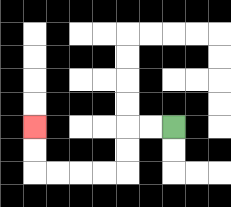{'start': '[7, 5]', 'end': '[1, 5]', 'path_directions': 'L,L,D,D,L,L,L,L,U,U', 'path_coordinates': '[[7, 5], [6, 5], [5, 5], [5, 6], [5, 7], [4, 7], [3, 7], [2, 7], [1, 7], [1, 6], [1, 5]]'}